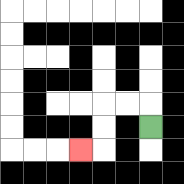{'start': '[6, 5]', 'end': '[3, 6]', 'path_directions': 'U,L,L,D,D,L', 'path_coordinates': '[[6, 5], [6, 4], [5, 4], [4, 4], [4, 5], [4, 6], [3, 6]]'}